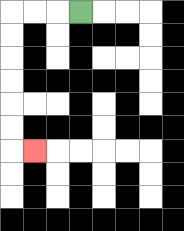{'start': '[3, 0]', 'end': '[1, 6]', 'path_directions': 'L,L,L,D,D,D,D,D,D,R', 'path_coordinates': '[[3, 0], [2, 0], [1, 0], [0, 0], [0, 1], [0, 2], [0, 3], [0, 4], [0, 5], [0, 6], [1, 6]]'}